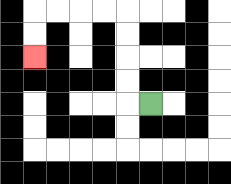{'start': '[6, 4]', 'end': '[1, 2]', 'path_directions': 'L,U,U,U,U,L,L,L,L,D,D', 'path_coordinates': '[[6, 4], [5, 4], [5, 3], [5, 2], [5, 1], [5, 0], [4, 0], [3, 0], [2, 0], [1, 0], [1, 1], [1, 2]]'}